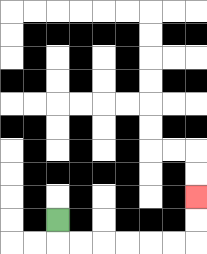{'start': '[2, 9]', 'end': '[8, 8]', 'path_directions': 'D,R,R,R,R,R,R,U,U', 'path_coordinates': '[[2, 9], [2, 10], [3, 10], [4, 10], [5, 10], [6, 10], [7, 10], [8, 10], [8, 9], [8, 8]]'}